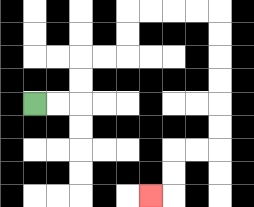{'start': '[1, 4]', 'end': '[6, 8]', 'path_directions': 'R,R,U,U,R,R,U,U,R,R,R,R,D,D,D,D,D,D,L,L,D,D,L', 'path_coordinates': '[[1, 4], [2, 4], [3, 4], [3, 3], [3, 2], [4, 2], [5, 2], [5, 1], [5, 0], [6, 0], [7, 0], [8, 0], [9, 0], [9, 1], [9, 2], [9, 3], [9, 4], [9, 5], [9, 6], [8, 6], [7, 6], [7, 7], [7, 8], [6, 8]]'}